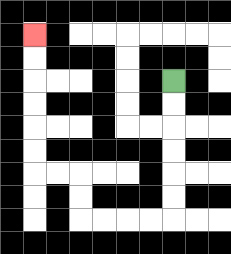{'start': '[7, 3]', 'end': '[1, 1]', 'path_directions': 'D,D,D,D,D,D,L,L,L,L,U,U,L,L,U,U,U,U,U,U', 'path_coordinates': '[[7, 3], [7, 4], [7, 5], [7, 6], [7, 7], [7, 8], [7, 9], [6, 9], [5, 9], [4, 9], [3, 9], [3, 8], [3, 7], [2, 7], [1, 7], [1, 6], [1, 5], [1, 4], [1, 3], [1, 2], [1, 1]]'}